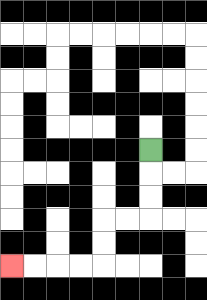{'start': '[6, 6]', 'end': '[0, 11]', 'path_directions': 'D,D,D,L,L,D,D,L,L,L,L', 'path_coordinates': '[[6, 6], [6, 7], [6, 8], [6, 9], [5, 9], [4, 9], [4, 10], [4, 11], [3, 11], [2, 11], [1, 11], [0, 11]]'}